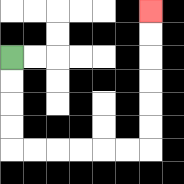{'start': '[0, 2]', 'end': '[6, 0]', 'path_directions': 'D,D,D,D,R,R,R,R,R,R,U,U,U,U,U,U', 'path_coordinates': '[[0, 2], [0, 3], [0, 4], [0, 5], [0, 6], [1, 6], [2, 6], [3, 6], [4, 6], [5, 6], [6, 6], [6, 5], [6, 4], [6, 3], [6, 2], [6, 1], [6, 0]]'}